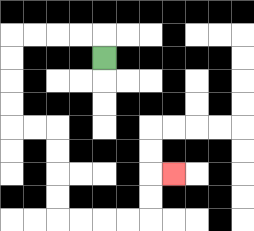{'start': '[4, 2]', 'end': '[7, 7]', 'path_directions': 'U,L,L,L,L,D,D,D,D,R,R,D,D,D,D,R,R,R,R,U,U,R', 'path_coordinates': '[[4, 2], [4, 1], [3, 1], [2, 1], [1, 1], [0, 1], [0, 2], [0, 3], [0, 4], [0, 5], [1, 5], [2, 5], [2, 6], [2, 7], [2, 8], [2, 9], [3, 9], [4, 9], [5, 9], [6, 9], [6, 8], [6, 7], [7, 7]]'}